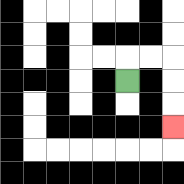{'start': '[5, 3]', 'end': '[7, 5]', 'path_directions': 'U,R,R,D,D,D', 'path_coordinates': '[[5, 3], [5, 2], [6, 2], [7, 2], [7, 3], [7, 4], [7, 5]]'}